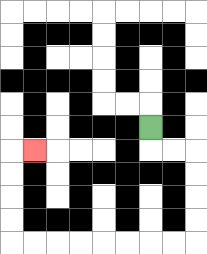{'start': '[6, 5]', 'end': '[1, 6]', 'path_directions': 'D,R,R,D,D,D,D,L,L,L,L,L,L,L,L,U,U,U,U,R', 'path_coordinates': '[[6, 5], [6, 6], [7, 6], [8, 6], [8, 7], [8, 8], [8, 9], [8, 10], [7, 10], [6, 10], [5, 10], [4, 10], [3, 10], [2, 10], [1, 10], [0, 10], [0, 9], [0, 8], [0, 7], [0, 6], [1, 6]]'}